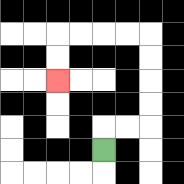{'start': '[4, 6]', 'end': '[2, 3]', 'path_directions': 'U,R,R,U,U,U,U,L,L,L,L,D,D', 'path_coordinates': '[[4, 6], [4, 5], [5, 5], [6, 5], [6, 4], [6, 3], [6, 2], [6, 1], [5, 1], [4, 1], [3, 1], [2, 1], [2, 2], [2, 3]]'}